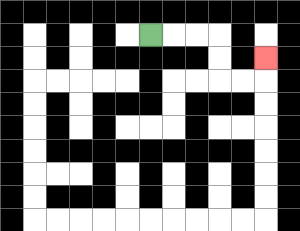{'start': '[6, 1]', 'end': '[11, 2]', 'path_directions': 'R,R,R,D,D,R,R,U', 'path_coordinates': '[[6, 1], [7, 1], [8, 1], [9, 1], [9, 2], [9, 3], [10, 3], [11, 3], [11, 2]]'}